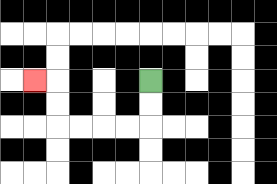{'start': '[6, 3]', 'end': '[1, 3]', 'path_directions': 'D,D,L,L,L,L,U,U,L', 'path_coordinates': '[[6, 3], [6, 4], [6, 5], [5, 5], [4, 5], [3, 5], [2, 5], [2, 4], [2, 3], [1, 3]]'}